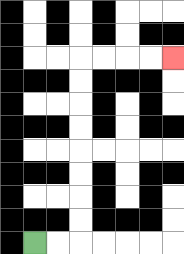{'start': '[1, 10]', 'end': '[7, 2]', 'path_directions': 'R,R,U,U,U,U,U,U,U,U,R,R,R,R', 'path_coordinates': '[[1, 10], [2, 10], [3, 10], [3, 9], [3, 8], [3, 7], [3, 6], [3, 5], [3, 4], [3, 3], [3, 2], [4, 2], [5, 2], [6, 2], [7, 2]]'}